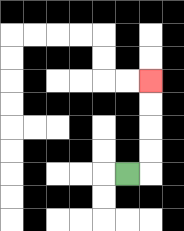{'start': '[5, 7]', 'end': '[6, 3]', 'path_directions': 'R,U,U,U,U', 'path_coordinates': '[[5, 7], [6, 7], [6, 6], [6, 5], [6, 4], [6, 3]]'}